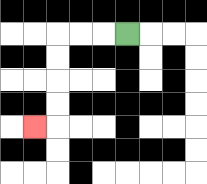{'start': '[5, 1]', 'end': '[1, 5]', 'path_directions': 'L,L,L,D,D,D,D,L', 'path_coordinates': '[[5, 1], [4, 1], [3, 1], [2, 1], [2, 2], [2, 3], [2, 4], [2, 5], [1, 5]]'}